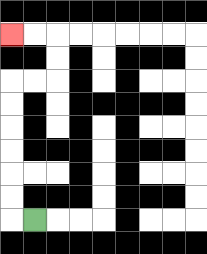{'start': '[1, 9]', 'end': '[0, 1]', 'path_directions': 'L,U,U,U,U,U,U,R,R,U,U,L,L', 'path_coordinates': '[[1, 9], [0, 9], [0, 8], [0, 7], [0, 6], [0, 5], [0, 4], [0, 3], [1, 3], [2, 3], [2, 2], [2, 1], [1, 1], [0, 1]]'}